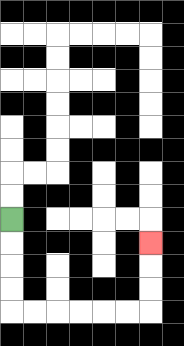{'start': '[0, 9]', 'end': '[6, 10]', 'path_directions': 'D,D,D,D,R,R,R,R,R,R,U,U,U', 'path_coordinates': '[[0, 9], [0, 10], [0, 11], [0, 12], [0, 13], [1, 13], [2, 13], [3, 13], [4, 13], [5, 13], [6, 13], [6, 12], [6, 11], [6, 10]]'}